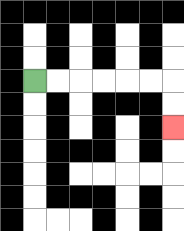{'start': '[1, 3]', 'end': '[7, 5]', 'path_directions': 'R,R,R,R,R,R,D,D', 'path_coordinates': '[[1, 3], [2, 3], [3, 3], [4, 3], [5, 3], [6, 3], [7, 3], [7, 4], [7, 5]]'}